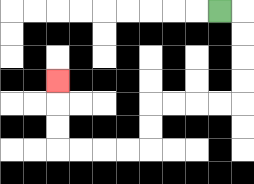{'start': '[9, 0]', 'end': '[2, 3]', 'path_directions': 'R,D,D,D,D,L,L,L,L,D,D,L,L,L,L,U,U,U', 'path_coordinates': '[[9, 0], [10, 0], [10, 1], [10, 2], [10, 3], [10, 4], [9, 4], [8, 4], [7, 4], [6, 4], [6, 5], [6, 6], [5, 6], [4, 6], [3, 6], [2, 6], [2, 5], [2, 4], [2, 3]]'}